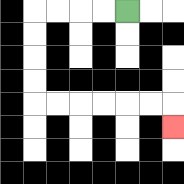{'start': '[5, 0]', 'end': '[7, 5]', 'path_directions': 'L,L,L,L,D,D,D,D,R,R,R,R,R,R,D', 'path_coordinates': '[[5, 0], [4, 0], [3, 0], [2, 0], [1, 0], [1, 1], [1, 2], [1, 3], [1, 4], [2, 4], [3, 4], [4, 4], [5, 4], [6, 4], [7, 4], [7, 5]]'}